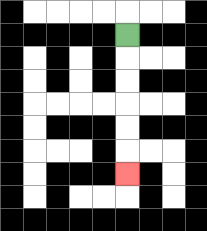{'start': '[5, 1]', 'end': '[5, 7]', 'path_directions': 'D,D,D,D,D,D', 'path_coordinates': '[[5, 1], [5, 2], [5, 3], [5, 4], [5, 5], [5, 6], [5, 7]]'}